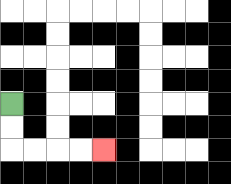{'start': '[0, 4]', 'end': '[4, 6]', 'path_directions': 'D,D,R,R,R,R', 'path_coordinates': '[[0, 4], [0, 5], [0, 6], [1, 6], [2, 6], [3, 6], [4, 6]]'}